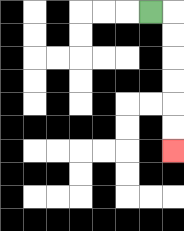{'start': '[6, 0]', 'end': '[7, 6]', 'path_directions': 'R,D,D,D,D,D,D', 'path_coordinates': '[[6, 0], [7, 0], [7, 1], [7, 2], [7, 3], [7, 4], [7, 5], [7, 6]]'}